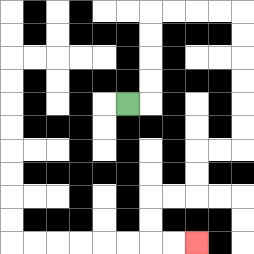{'start': '[5, 4]', 'end': '[8, 10]', 'path_directions': 'R,U,U,U,U,R,R,R,R,D,D,D,D,D,D,L,L,D,D,L,L,D,D,R,R', 'path_coordinates': '[[5, 4], [6, 4], [6, 3], [6, 2], [6, 1], [6, 0], [7, 0], [8, 0], [9, 0], [10, 0], [10, 1], [10, 2], [10, 3], [10, 4], [10, 5], [10, 6], [9, 6], [8, 6], [8, 7], [8, 8], [7, 8], [6, 8], [6, 9], [6, 10], [7, 10], [8, 10]]'}